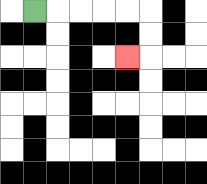{'start': '[1, 0]', 'end': '[5, 2]', 'path_directions': 'R,R,R,R,R,D,D,L', 'path_coordinates': '[[1, 0], [2, 0], [3, 0], [4, 0], [5, 0], [6, 0], [6, 1], [6, 2], [5, 2]]'}